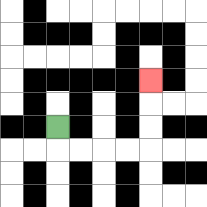{'start': '[2, 5]', 'end': '[6, 3]', 'path_directions': 'D,R,R,R,R,U,U,U', 'path_coordinates': '[[2, 5], [2, 6], [3, 6], [4, 6], [5, 6], [6, 6], [6, 5], [6, 4], [6, 3]]'}